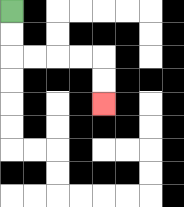{'start': '[0, 0]', 'end': '[4, 4]', 'path_directions': 'D,D,R,R,R,R,D,D', 'path_coordinates': '[[0, 0], [0, 1], [0, 2], [1, 2], [2, 2], [3, 2], [4, 2], [4, 3], [4, 4]]'}